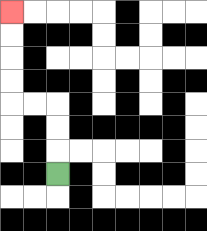{'start': '[2, 7]', 'end': '[0, 0]', 'path_directions': 'U,U,U,L,L,U,U,U,U', 'path_coordinates': '[[2, 7], [2, 6], [2, 5], [2, 4], [1, 4], [0, 4], [0, 3], [0, 2], [0, 1], [0, 0]]'}